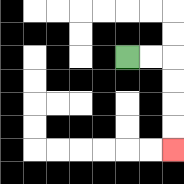{'start': '[5, 2]', 'end': '[7, 6]', 'path_directions': 'R,R,D,D,D,D', 'path_coordinates': '[[5, 2], [6, 2], [7, 2], [7, 3], [7, 4], [7, 5], [7, 6]]'}